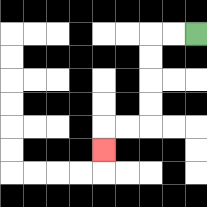{'start': '[8, 1]', 'end': '[4, 6]', 'path_directions': 'L,L,D,D,D,D,L,L,D', 'path_coordinates': '[[8, 1], [7, 1], [6, 1], [6, 2], [6, 3], [6, 4], [6, 5], [5, 5], [4, 5], [4, 6]]'}